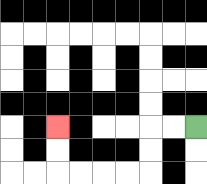{'start': '[8, 5]', 'end': '[2, 5]', 'path_directions': 'L,L,D,D,L,L,L,L,U,U', 'path_coordinates': '[[8, 5], [7, 5], [6, 5], [6, 6], [6, 7], [5, 7], [4, 7], [3, 7], [2, 7], [2, 6], [2, 5]]'}